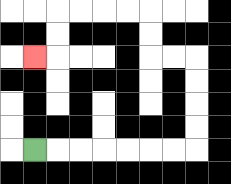{'start': '[1, 6]', 'end': '[1, 2]', 'path_directions': 'R,R,R,R,R,R,R,U,U,U,U,L,L,U,U,L,L,L,L,D,D,L', 'path_coordinates': '[[1, 6], [2, 6], [3, 6], [4, 6], [5, 6], [6, 6], [7, 6], [8, 6], [8, 5], [8, 4], [8, 3], [8, 2], [7, 2], [6, 2], [6, 1], [6, 0], [5, 0], [4, 0], [3, 0], [2, 0], [2, 1], [2, 2], [1, 2]]'}